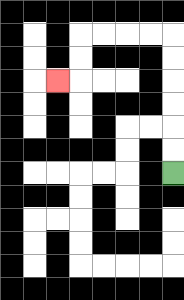{'start': '[7, 7]', 'end': '[2, 3]', 'path_directions': 'U,U,U,U,U,U,L,L,L,L,D,D,L', 'path_coordinates': '[[7, 7], [7, 6], [7, 5], [7, 4], [7, 3], [7, 2], [7, 1], [6, 1], [5, 1], [4, 1], [3, 1], [3, 2], [3, 3], [2, 3]]'}